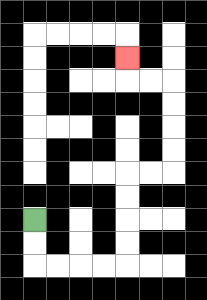{'start': '[1, 9]', 'end': '[5, 2]', 'path_directions': 'D,D,R,R,R,R,U,U,U,U,R,R,U,U,U,U,L,L,U', 'path_coordinates': '[[1, 9], [1, 10], [1, 11], [2, 11], [3, 11], [4, 11], [5, 11], [5, 10], [5, 9], [5, 8], [5, 7], [6, 7], [7, 7], [7, 6], [7, 5], [7, 4], [7, 3], [6, 3], [5, 3], [5, 2]]'}